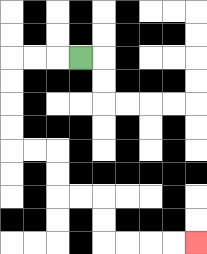{'start': '[3, 2]', 'end': '[8, 10]', 'path_directions': 'L,L,L,D,D,D,D,R,R,D,D,R,R,D,D,R,R,R,R', 'path_coordinates': '[[3, 2], [2, 2], [1, 2], [0, 2], [0, 3], [0, 4], [0, 5], [0, 6], [1, 6], [2, 6], [2, 7], [2, 8], [3, 8], [4, 8], [4, 9], [4, 10], [5, 10], [6, 10], [7, 10], [8, 10]]'}